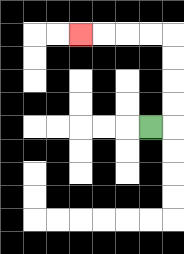{'start': '[6, 5]', 'end': '[3, 1]', 'path_directions': 'R,U,U,U,U,L,L,L,L', 'path_coordinates': '[[6, 5], [7, 5], [7, 4], [7, 3], [7, 2], [7, 1], [6, 1], [5, 1], [4, 1], [3, 1]]'}